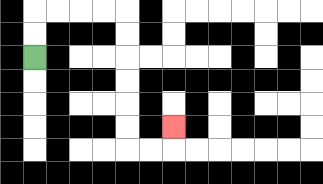{'start': '[1, 2]', 'end': '[7, 5]', 'path_directions': 'U,U,R,R,R,R,D,D,D,D,D,D,R,R,U', 'path_coordinates': '[[1, 2], [1, 1], [1, 0], [2, 0], [3, 0], [4, 0], [5, 0], [5, 1], [5, 2], [5, 3], [5, 4], [5, 5], [5, 6], [6, 6], [7, 6], [7, 5]]'}